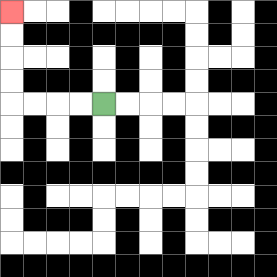{'start': '[4, 4]', 'end': '[0, 0]', 'path_directions': 'L,L,L,L,U,U,U,U', 'path_coordinates': '[[4, 4], [3, 4], [2, 4], [1, 4], [0, 4], [0, 3], [0, 2], [0, 1], [0, 0]]'}